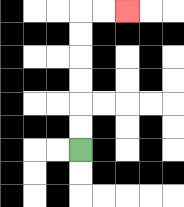{'start': '[3, 6]', 'end': '[5, 0]', 'path_directions': 'U,U,U,U,U,U,R,R', 'path_coordinates': '[[3, 6], [3, 5], [3, 4], [3, 3], [3, 2], [3, 1], [3, 0], [4, 0], [5, 0]]'}